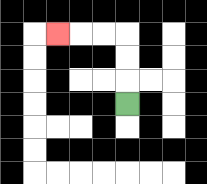{'start': '[5, 4]', 'end': '[2, 1]', 'path_directions': 'U,U,U,L,L,L', 'path_coordinates': '[[5, 4], [5, 3], [5, 2], [5, 1], [4, 1], [3, 1], [2, 1]]'}